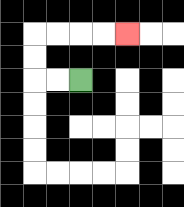{'start': '[3, 3]', 'end': '[5, 1]', 'path_directions': 'L,L,U,U,R,R,R,R', 'path_coordinates': '[[3, 3], [2, 3], [1, 3], [1, 2], [1, 1], [2, 1], [3, 1], [4, 1], [5, 1]]'}